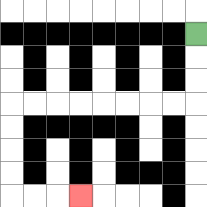{'start': '[8, 1]', 'end': '[3, 8]', 'path_directions': 'D,D,D,L,L,L,L,L,L,L,L,D,D,D,D,R,R,R', 'path_coordinates': '[[8, 1], [8, 2], [8, 3], [8, 4], [7, 4], [6, 4], [5, 4], [4, 4], [3, 4], [2, 4], [1, 4], [0, 4], [0, 5], [0, 6], [0, 7], [0, 8], [1, 8], [2, 8], [3, 8]]'}